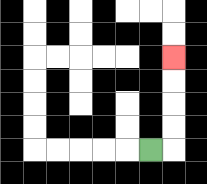{'start': '[6, 6]', 'end': '[7, 2]', 'path_directions': 'R,U,U,U,U', 'path_coordinates': '[[6, 6], [7, 6], [7, 5], [7, 4], [7, 3], [7, 2]]'}